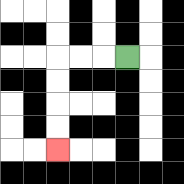{'start': '[5, 2]', 'end': '[2, 6]', 'path_directions': 'L,L,L,D,D,D,D', 'path_coordinates': '[[5, 2], [4, 2], [3, 2], [2, 2], [2, 3], [2, 4], [2, 5], [2, 6]]'}